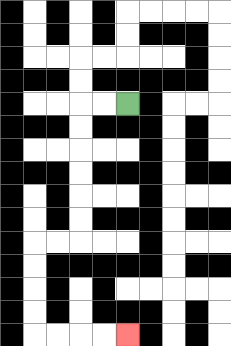{'start': '[5, 4]', 'end': '[5, 14]', 'path_directions': 'L,L,D,D,D,D,D,D,L,L,D,D,D,D,R,R,R,R', 'path_coordinates': '[[5, 4], [4, 4], [3, 4], [3, 5], [3, 6], [3, 7], [3, 8], [3, 9], [3, 10], [2, 10], [1, 10], [1, 11], [1, 12], [1, 13], [1, 14], [2, 14], [3, 14], [4, 14], [5, 14]]'}